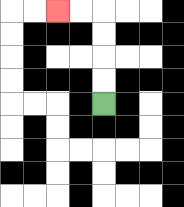{'start': '[4, 4]', 'end': '[2, 0]', 'path_directions': 'U,U,U,U,L,L', 'path_coordinates': '[[4, 4], [4, 3], [4, 2], [4, 1], [4, 0], [3, 0], [2, 0]]'}